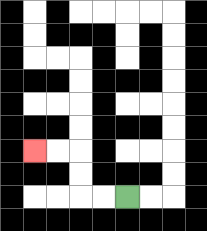{'start': '[5, 8]', 'end': '[1, 6]', 'path_directions': 'L,L,U,U,L,L', 'path_coordinates': '[[5, 8], [4, 8], [3, 8], [3, 7], [3, 6], [2, 6], [1, 6]]'}